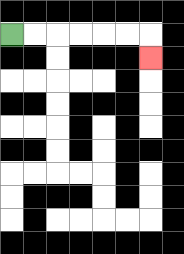{'start': '[0, 1]', 'end': '[6, 2]', 'path_directions': 'R,R,R,R,R,R,D', 'path_coordinates': '[[0, 1], [1, 1], [2, 1], [3, 1], [4, 1], [5, 1], [6, 1], [6, 2]]'}